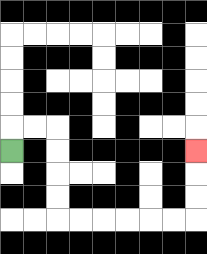{'start': '[0, 6]', 'end': '[8, 6]', 'path_directions': 'U,R,R,D,D,D,D,R,R,R,R,R,R,U,U,U', 'path_coordinates': '[[0, 6], [0, 5], [1, 5], [2, 5], [2, 6], [2, 7], [2, 8], [2, 9], [3, 9], [4, 9], [5, 9], [6, 9], [7, 9], [8, 9], [8, 8], [8, 7], [8, 6]]'}